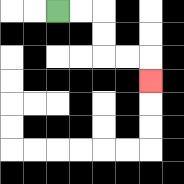{'start': '[2, 0]', 'end': '[6, 3]', 'path_directions': 'R,R,D,D,R,R,D', 'path_coordinates': '[[2, 0], [3, 0], [4, 0], [4, 1], [4, 2], [5, 2], [6, 2], [6, 3]]'}